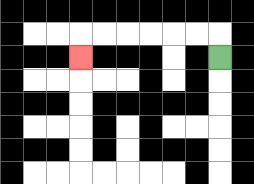{'start': '[9, 2]', 'end': '[3, 2]', 'path_directions': 'U,L,L,L,L,L,L,D', 'path_coordinates': '[[9, 2], [9, 1], [8, 1], [7, 1], [6, 1], [5, 1], [4, 1], [3, 1], [3, 2]]'}